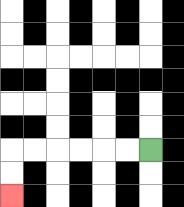{'start': '[6, 6]', 'end': '[0, 8]', 'path_directions': 'L,L,L,L,L,L,D,D', 'path_coordinates': '[[6, 6], [5, 6], [4, 6], [3, 6], [2, 6], [1, 6], [0, 6], [0, 7], [0, 8]]'}